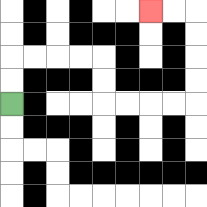{'start': '[0, 4]', 'end': '[6, 0]', 'path_directions': 'U,U,R,R,R,R,D,D,R,R,R,R,U,U,U,U,L,L', 'path_coordinates': '[[0, 4], [0, 3], [0, 2], [1, 2], [2, 2], [3, 2], [4, 2], [4, 3], [4, 4], [5, 4], [6, 4], [7, 4], [8, 4], [8, 3], [8, 2], [8, 1], [8, 0], [7, 0], [6, 0]]'}